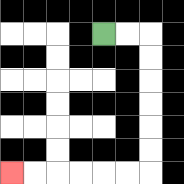{'start': '[4, 1]', 'end': '[0, 7]', 'path_directions': 'R,R,D,D,D,D,D,D,L,L,L,L,L,L', 'path_coordinates': '[[4, 1], [5, 1], [6, 1], [6, 2], [6, 3], [6, 4], [6, 5], [6, 6], [6, 7], [5, 7], [4, 7], [3, 7], [2, 7], [1, 7], [0, 7]]'}